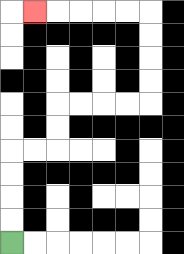{'start': '[0, 10]', 'end': '[1, 0]', 'path_directions': 'U,U,U,U,R,R,U,U,R,R,R,R,U,U,U,U,L,L,L,L,L', 'path_coordinates': '[[0, 10], [0, 9], [0, 8], [0, 7], [0, 6], [1, 6], [2, 6], [2, 5], [2, 4], [3, 4], [4, 4], [5, 4], [6, 4], [6, 3], [6, 2], [6, 1], [6, 0], [5, 0], [4, 0], [3, 0], [2, 0], [1, 0]]'}